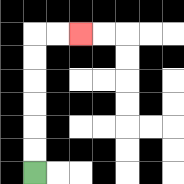{'start': '[1, 7]', 'end': '[3, 1]', 'path_directions': 'U,U,U,U,U,U,R,R', 'path_coordinates': '[[1, 7], [1, 6], [1, 5], [1, 4], [1, 3], [1, 2], [1, 1], [2, 1], [3, 1]]'}